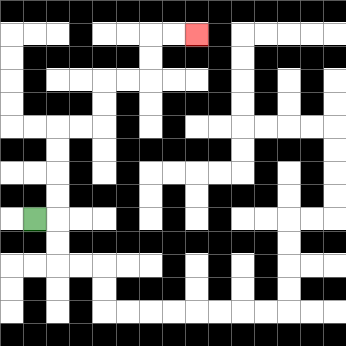{'start': '[1, 9]', 'end': '[8, 1]', 'path_directions': 'R,U,U,U,U,R,R,U,U,R,R,U,U,R,R', 'path_coordinates': '[[1, 9], [2, 9], [2, 8], [2, 7], [2, 6], [2, 5], [3, 5], [4, 5], [4, 4], [4, 3], [5, 3], [6, 3], [6, 2], [6, 1], [7, 1], [8, 1]]'}